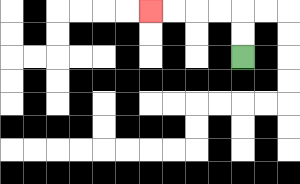{'start': '[10, 2]', 'end': '[6, 0]', 'path_directions': 'U,U,L,L,L,L', 'path_coordinates': '[[10, 2], [10, 1], [10, 0], [9, 0], [8, 0], [7, 0], [6, 0]]'}